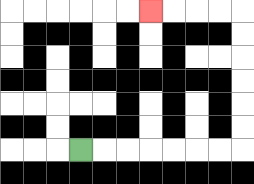{'start': '[3, 6]', 'end': '[6, 0]', 'path_directions': 'R,R,R,R,R,R,R,U,U,U,U,U,U,L,L,L,L', 'path_coordinates': '[[3, 6], [4, 6], [5, 6], [6, 6], [7, 6], [8, 6], [9, 6], [10, 6], [10, 5], [10, 4], [10, 3], [10, 2], [10, 1], [10, 0], [9, 0], [8, 0], [7, 0], [6, 0]]'}